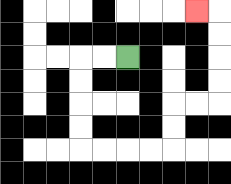{'start': '[5, 2]', 'end': '[8, 0]', 'path_directions': 'L,L,D,D,D,D,R,R,R,R,U,U,R,R,U,U,U,U,L', 'path_coordinates': '[[5, 2], [4, 2], [3, 2], [3, 3], [3, 4], [3, 5], [3, 6], [4, 6], [5, 6], [6, 6], [7, 6], [7, 5], [7, 4], [8, 4], [9, 4], [9, 3], [9, 2], [9, 1], [9, 0], [8, 0]]'}